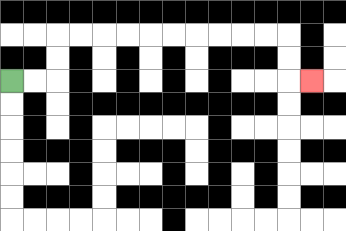{'start': '[0, 3]', 'end': '[13, 3]', 'path_directions': 'R,R,U,U,R,R,R,R,R,R,R,R,R,R,D,D,R', 'path_coordinates': '[[0, 3], [1, 3], [2, 3], [2, 2], [2, 1], [3, 1], [4, 1], [5, 1], [6, 1], [7, 1], [8, 1], [9, 1], [10, 1], [11, 1], [12, 1], [12, 2], [12, 3], [13, 3]]'}